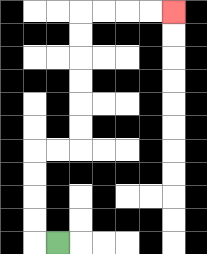{'start': '[2, 10]', 'end': '[7, 0]', 'path_directions': 'L,U,U,U,U,R,R,U,U,U,U,U,U,R,R,R,R', 'path_coordinates': '[[2, 10], [1, 10], [1, 9], [1, 8], [1, 7], [1, 6], [2, 6], [3, 6], [3, 5], [3, 4], [3, 3], [3, 2], [3, 1], [3, 0], [4, 0], [5, 0], [6, 0], [7, 0]]'}